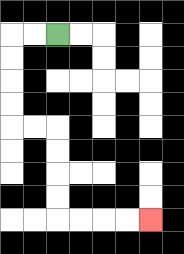{'start': '[2, 1]', 'end': '[6, 9]', 'path_directions': 'L,L,D,D,D,D,R,R,D,D,D,D,R,R,R,R', 'path_coordinates': '[[2, 1], [1, 1], [0, 1], [0, 2], [0, 3], [0, 4], [0, 5], [1, 5], [2, 5], [2, 6], [2, 7], [2, 8], [2, 9], [3, 9], [4, 9], [5, 9], [6, 9]]'}